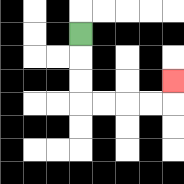{'start': '[3, 1]', 'end': '[7, 3]', 'path_directions': 'D,D,D,R,R,R,R,U', 'path_coordinates': '[[3, 1], [3, 2], [3, 3], [3, 4], [4, 4], [5, 4], [6, 4], [7, 4], [7, 3]]'}